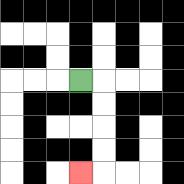{'start': '[3, 3]', 'end': '[3, 7]', 'path_directions': 'R,D,D,D,D,L', 'path_coordinates': '[[3, 3], [4, 3], [4, 4], [4, 5], [4, 6], [4, 7], [3, 7]]'}